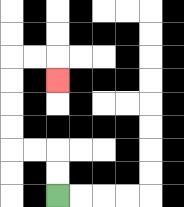{'start': '[2, 8]', 'end': '[2, 3]', 'path_directions': 'U,U,L,L,U,U,U,U,R,R,D', 'path_coordinates': '[[2, 8], [2, 7], [2, 6], [1, 6], [0, 6], [0, 5], [0, 4], [0, 3], [0, 2], [1, 2], [2, 2], [2, 3]]'}